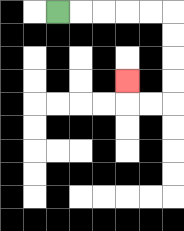{'start': '[2, 0]', 'end': '[5, 3]', 'path_directions': 'R,R,R,R,R,D,D,D,D,L,L,U', 'path_coordinates': '[[2, 0], [3, 0], [4, 0], [5, 0], [6, 0], [7, 0], [7, 1], [7, 2], [7, 3], [7, 4], [6, 4], [5, 4], [5, 3]]'}